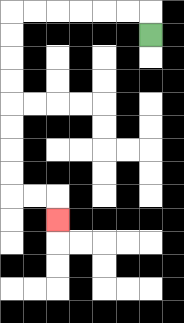{'start': '[6, 1]', 'end': '[2, 9]', 'path_directions': 'U,L,L,L,L,L,L,D,D,D,D,D,D,D,D,R,R,D', 'path_coordinates': '[[6, 1], [6, 0], [5, 0], [4, 0], [3, 0], [2, 0], [1, 0], [0, 0], [0, 1], [0, 2], [0, 3], [0, 4], [0, 5], [0, 6], [0, 7], [0, 8], [1, 8], [2, 8], [2, 9]]'}